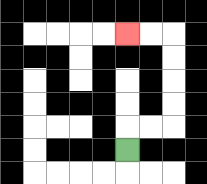{'start': '[5, 6]', 'end': '[5, 1]', 'path_directions': 'U,R,R,U,U,U,U,L,L', 'path_coordinates': '[[5, 6], [5, 5], [6, 5], [7, 5], [7, 4], [7, 3], [7, 2], [7, 1], [6, 1], [5, 1]]'}